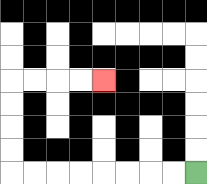{'start': '[8, 7]', 'end': '[4, 3]', 'path_directions': 'L,L,L,L,L,L,L,L,U,U,U,U,R,R,R,R', 'path_coordinates': '[[8, 7], [7, 7], [6, 7], [5, 7], [4, 7], [3, 7], [2, 7], [1, 7], [0, 7], [0, 6], [0, 5], [0, 4], [0, 3], [1, 3], [2, 3], [3, 3], [4, 3]]'}